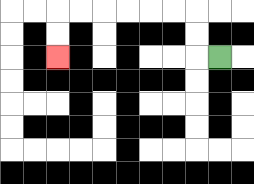{'start': '[9, 2]', 'end': '[2, 2]', 'path_directions': 'L,U,U,L,L,L,L,L,L,D,D', 'path_coordinates': '[[9, 2], [8, 2], [8, 1], [8, 0], [7, 0], [6, 0], [5, 0], [4, 0], [3, 0], [2, 0], [2, 1], [2, 2]]'}